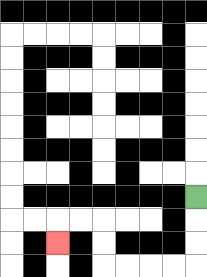{'start': '[8, 8]', 'end': '[2, 10]', 'path_directions': 'D,D,D,L,L,L,L,U,U,L,L,D', 'path_coordinates': '[[8, 8], [8, 9], [8, 10], [8, 11], [7, 11], [6, 11], [5, 11], [4, 11], [4, 10], [4, 9], [3, 9], [2, 9], [2, 10]]'}